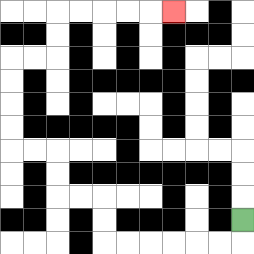{'start': '[10, 9]', 'end': '[7, 0]', 'path_directions': 'D,L,L,L,L,L,L,U,U,L,L,U,U,L,L,U,U,U,U,R,R,U,U,R,R,R,R,R', 'path_coordinates': '[[10, 9], [10, 10], [9, 10], [8, 10], [7, 10], [6, 10], [5, 10], [4, 10], [4, 9], [4, 8], [3, 8], [2, 8], [2, 7], [2, 6], [1, 6], [0, 6], [0, 5], [0, 4], [0, 3], [0, 2], [1, 2], [2, 2], [2, 1], [2, 0], [3, 0], [4, 0], [5, 0], [6, 0], [7, 0]]'}